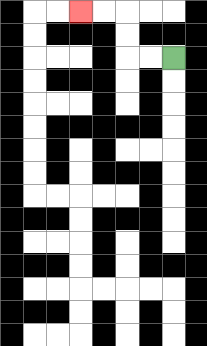{'start': '[7, 2]', 'end': '[3, 0]', 'path_directions': 'L,L,U,U,L,L', 'path_coordinates': '[[7, 2], [6, 2], [5, 2], [5, 1], [5, 0], [4, 0], [3, 0]]'}